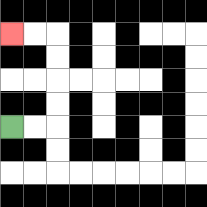{'start': '[0, 5]', 'end': '[0, 1]', 'path_directions': 'R,R,U,U,U,U,L,L', 'path_coordinates': '[[0, 5], [1, 5], [2, 5], [2, 4], [2, 3], [2, 2], [2, 1], [1, 1], [0, 1]]'}